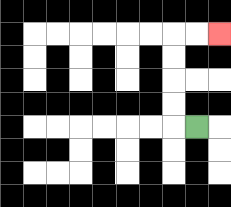{'start': '[8, 5]', 'end': '[9, 1]', 'path_directions': 'L,U,U,U,U,R,R', 'path_coordinates': '[[8, 5], [7, 5], [7, 4], [7, 3], [7, 2], [7, 1], [8, 1], [9, 1]]'}